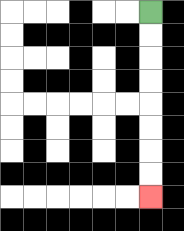{'start': '[6, 0]', 'end': '[6, 8]', 'path_directions': 'D,D,D,D,D,D,D,D', 'path_coordinates': '[[6, 0], [6, 1], [6, 2], [6, 3], [6, 4], [6, 5], [6, 6], [6, 7], [6, 8]]'}